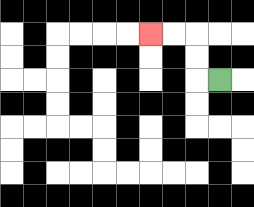{'start': '[9, 3]', 'end': '[6, 1]', 'path_directions': 'L,U,U,L,L', 'path_coordinates': '[[9, 3], [8, 3], [8, 2], [8, 1], [7, 1], [6, 1]]'}